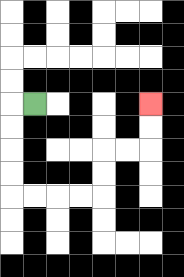{'start': '[1, 4]', 'end': '[6, 4]', 'path_directions': 'L,D,D,D,D,R,R,R,R,U,U,R,R,U,U', 'path_coordinates': '[[1, 4], [0, 4], [0, 5], [0, 6], [0, 7], [0, 8], [1, 8], [2, 8], [3, 8], [4, 8], [4, 7], [4, 6], [5, 6], [6, 6], [6, 5], [6, 4]]'}